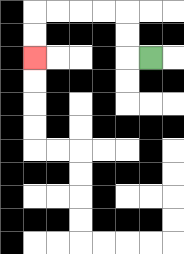{'start': '[6, 2]', 'end': '[1, 2]', 'path_directions': 'L,U,U,L,L,L,L,D,D', 'path_coordinates': '[[6, 2], [5, 2], [5, 1], [5, 0], [4, 0], [3, 0], [2, 0], [1, 0], [1, 1], [1, 2]]'}